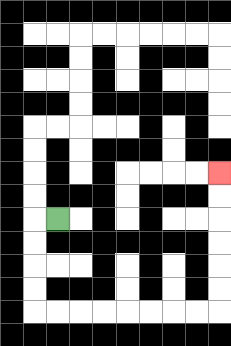{'start': '[2, 9]', 'end': '[9, 7]', 'path_directions': 'L,D,D,D,D,R,R,R,R,R,R,R,R,U,U,U,U,U,U', 'path_coordinates': '[[2, 9], [1, 9], [1, 10], [1, 11], [1, 12], [1, 13], [2, 13], [3, 13], [4, 13], [5, 13], [6, 13], [7, 13], [8, 13], [9, 13], [9, 12], [9, 11], [9, 10], [9, 9], [9, 8], [9, 7]]'}